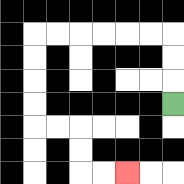{'start': '[7, 4]', 'end': '[5, 7]', 'path_directions': 'U,U,U,L,L,L,L,L,L,D,D,D,D,R,R,D,D,R,R', 'path_coordinates': '[[7, 4], [7, 3], [7, 2], [7, 1], [6, 1], [5, 1], [4, 1], [3, 1], [2, 1], [1, 1], [1, 2], [1, 3], [1, 4], [1, 5], [2, 5], [3, 5], [3, 6], [3, 7], [4, 7], [5, 7]]'}